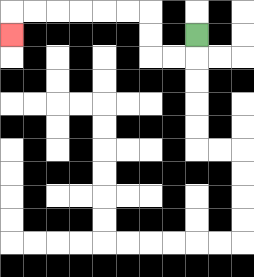{'start': '[8, 1]', 'end': '[0, 1]', 'path_directions': 'D,L,L,U,U,L,L,L,L,L,L,D', 'path_coordinates': '[[8, 1], [8, 2], [7, 2], [6, 2], [6, 1], [6, 0], [5, 0], [4, 0], [3, 0], [2, 0], [1, 0], [0, 0], [0, 1]]'}